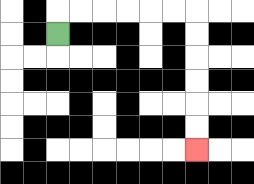{'start': '[2, 1]', 'end': '[8, 6]', 'path_directions': 'U,R,R,R,R,R,R,D,D,D,D,D,D', 'path_coordinates': '[[2, 1], [2, 0], [3, 0], [4, 0], [5, 0], [6, 0], [7, 0], [8, 0], [8, 1], [8, 2], [8, 3], [8, 4], [8, 5], [8, 6]]'}